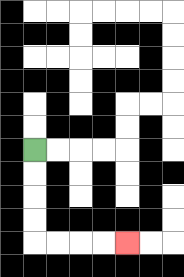{'start': '[1, 6]', 'end': '[5, 10]', 'path_directions': 'D,D,D,D,R,R,R,R', 'path_coordinates': '[[1, 6], [1, 7], [1, 8], [1, 9], [1, 10], [2, 10], [3, 10], [4, 10], [5, 10]]'}